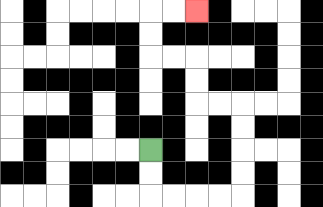{'start': '[6, 6]', 'end': '[8, 0]', 'path_directions': 'D,D,R,R,R,R,U,U,U,U,L,L,U,U,L,L,U,U,R,R', 'path_coordinates': '[[6, 6], [6, 7], [6, 8], [7, 8], [8, 8], [9, 8], [10, 8], [10, 7], [10, 6], [10, 5], [10, 4], [9, 4], [8, 4], [8, 3], [8, 2], [7, 2], [6, 2], [6, 1], [6, 0], [7, 0], [8, 0]]'}